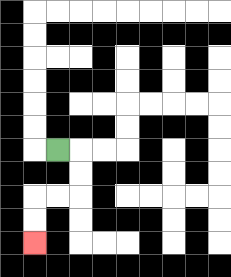{'start': '[2, 6]', 'end': '[1, 10]', 'path_directions': 'R,D,D,L,L,D,D', 'path_coordinates': '[[2, 6], [3, 6], [3, 7], [3, 8], [2, 8], [1, 8], [1, 9], [1, 10]]'}